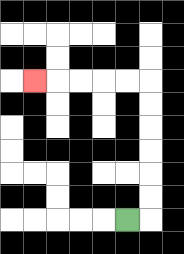{'start': '[5, 9]', 'end': '[1, 3]', 'path_directions': 'R,U,U,U,U,U,U,L,L,L,L,L', 'path_coordinates': '[[5, 9], [6, 9], [6, 8], [6, 7], [6, 6], [6, 5], [6, 4], [6, 3], [5, 3], [4, 3], [3, 3], [2, 3], [1, 3]]'}